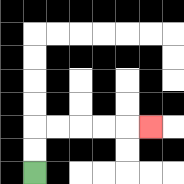{'start': '[1, 7]', 'end': '[6, 5]', 'path_directions': 'U,U,R,R,R,R,R', 'path_coordinates': '[[1, 7], [1, 6], [1, 5], [2, 5], [3, 5], [4, 5], [5, 5], [6, 5]]'}